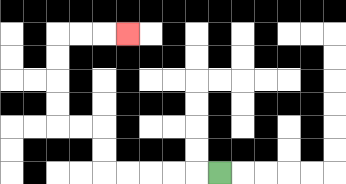{'start': '[9, 7]', 'end': '[5, 1]', 'path_directions': 'L,L,L,L,L,U,U,L,L,U,U,U,U,R,R,R', 'path_coordinates': '[[9, 7], [8, 7], [7, 7], [6, 7], [5, 7], [4, 7], [4, 6], [4, 5], [3, 5], [2, 5], [2, 4], [2, 3], [2, 2], [2, 1], [3, 1], [4, 1], [5, 1]]'}